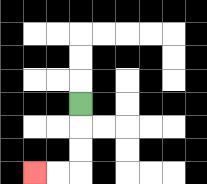{'start': '[3, 4]', 'end': '[1, 7]', 'path_directions': 'D,D,D,L,L', 'path_coordinates': '[[3, 4], [3, 5], [3, 6], [3, 7], [2, 7], [1, 7]]'}